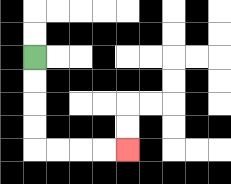{'start': '[1, 2]', 'end': '[5, 6]', 'path_directions': 'D,D,D,D,R,R,R,R', 'path_coordinates': '[[1, 2], [1, 3], [1, 4], [1, 5], [1, 6], [2, 6], [3, 6], [4, 6], [5, 6]]'}